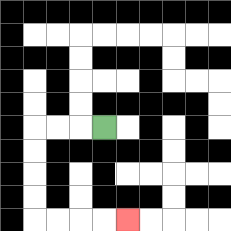{'start': '[4, 5]', 'end': '[5, 9]', 'path_directions': 'L,L,L,D,D,D,D,R,R,R,R', 'path_coordinates': '[[4, 5], [3, 5], [2, 5], [1, 5], [1, 6], [1, 7], [1, 8], [1, 9], [2, 9], [3, 9], [4, 9], [5, 9]]'}